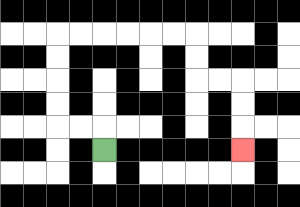{'start': '[4, 6]', 'end': '[10, 6]', 'path_directions': 'U,L,L,U,U,U,U,R,R,R,R,R,R,D,D,R,R,D,D,D', 'path_coordinates': '[[4, 6], [4, 5], [3, 5], [2, 5], [2, 4], [2, 3], [2, 2], [2, 1], [3, 1], [4, 1], [5, 1], [6, 1], [7, 1], [8, 1], [8, 2], [8, 3], [9, 3], [10, 3], [10, 4], [10, 5], [10, 6]]'}